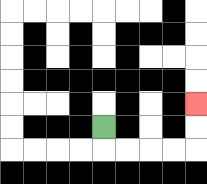{'start': '[4, 5]', 'end': '[8, 4]', 'path_directions': 'D,R,R,R,R,U,U', 'path_coordinates': '[[4, 5], [4, 6], [5, 6], [6, 6], [7, 6], [8, 6], [8, 5], [8, 4]]'}